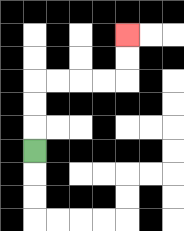{'start': '[1, 6]', 'end': '[5, 1]', 'path_directions': 'U,U,U,R,R,R,R,U,U', 'path_coordinates': '[[1, 6], [1, 5], [1, 4], [1, 3], [2, 3], [3, 3], [4, 3], [5, 3], [5, 2], [5, 1]]'}